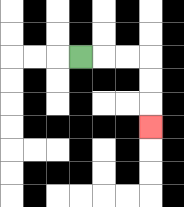{'start': '[3, 2]', 'end': '[6, 5]', 'path_directions': 'R,R,R,D,D,D', 'path_coordinates': '[[3, 2], [4, 2], [5, 2], [6, 2], [6, 3], [6, 4], [6, 5]]'}